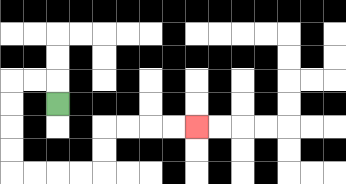{'start': '[2, 4]', 'end': '[8, 5]', 'path_directions': 'U,L,L,D,D,D,D,R,R,R,R,U,U,R,R,R,R', 'path_coordinates': '[[2, 4], [2, 3], [1, 3], [0, 3], [0, 4], [0, 5], [0, 6], [0, 7], [1, 7], [2, 7], [3, 7], [4, 7], [4, 6], [4, 5], [5, 5], [6, 5], [7, 5], [8, 5]]'}